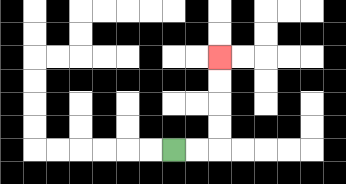{'start': '[7, 6]', 'end': '[9, 2]', 'path_directions': 'R,R,U,U,U,U', 'path_coordinates': '[[7, 6], [8, 6], [9, 6], [9, 5], [9, 4], [9, 3], [9, 2]]'}